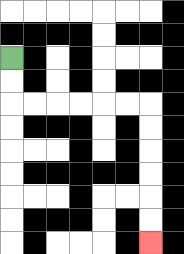{'start': '[0, 2]', 'end': '[6, 10]', 'path_directions': 'D,D,R,R,R,R,R,R,D,D,D,D,D,D', 'path_coordinates': '[[0, 2], [0, 3], [0, 4], [1, 4], [2, 4], [3, 4], [4, 4], [5, 4], [6, 4], [6, 5], [6, 6], [6, 7], [6, 8], [6, 9], [6, 10]]'}